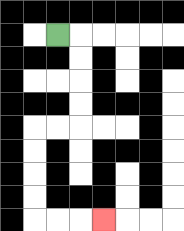{'start': '[2, 1]', 'end': '[4, 9]', 'path_directions': 'R,D,D,D,D,L,L,D,D,D,D,R,R,R', 'path_coordinates': '[[2, 1], [3, 1], [3, 2], [3, 3], [3, 4], [3, 5], [2, 5], [1, 5], [1, 6], [1, 7], [1, 8], [1, 9], [2, 9], [3, 9], [4, 9]]'}